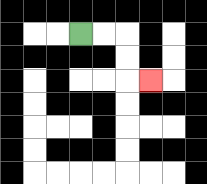{'start': '[3, 1]', 'end': '[6, 3]', 'path_directions': 'R,R,D,D,R', 'path_coordinates': '[[3, 1], [4, 1], [5, 1], [5, 2], [5, 3], [6, 3]]'}